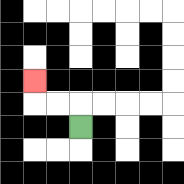{'start': '[3, 5]', 'end': '[1, 3]', 'path_directions': 'U,L,L,U', 'path_coordinates': '[[3, 5], [3, 4], [2, 4], [1, 4], [1, 3]]'}